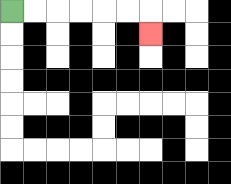{'start': '[0, 0]', 'end': '[6, 1]', 'path_directions': 'R,R,R,R,R,R,D', 'path_coordinates': '[[0, 0], [1, 0], [2, 0], [3, 0], [4, 0], [5, 0], [6, 0], [6, 1]]'}